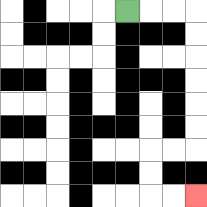{'start': '[5, 0]', 'end': '[8, 8]', 'path_directions': 'R,R,R,D,D,D,D,D,D,L,L,D,D,R,R', 'path_coordinates': '[[5, 0], [6, 0], [7, 0], [8, 0], [8, 1], [8, 2], [8, 3], [8, 4], [8, 5], [8, 6], [7, 6], [6, 6], [6, 7], [6, 8], [7, 8], [8, 8]]'}